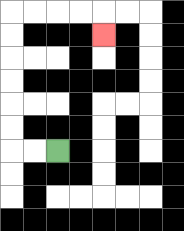{'start': '[2, 6]', 'end': '[4, 1]', 'path_directions': 'L,L,U,U,U,U,U,U,R,R,R,R,D', 'path_coordinates': '[[2, 6], [1, 6], [0, 6], [0, 5], [0, 4], [0, 3], [0, 2], [0, 1], [0, 0], [1, 0], [2, 0], [3, 0], [4, 0], [4, 1]]'}